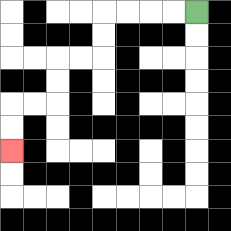{'start': '[8, 0]', 'end': '[0, 6]', 'path_directions': 'L,L,L,L,D,D,L,L,D,D,L,L,D,D', 'path_coordinates': '[[8, 0], [7, 0], [6, 0], [5, 0], [4, 0], [4, 1], [4, 2], [3, 2], [2, 2], [2, 3], [2, 4], [1, 4], [0, 4], [0, 5], [0, 6]]'}